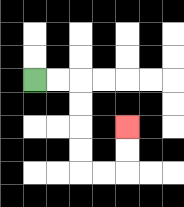{'start': '[1, 3]', 'end': '[5, 5]', 'path_directions': 'R,R,D,D,D,D,R,R,U,U', 'path_coordinates': '[[1, 3], [2, 3], [3, 3], [3, 4], [3, 5], [3, 6], [3, 7], [4, 7], [5, 7], [5, 6], [5, 5]]'}